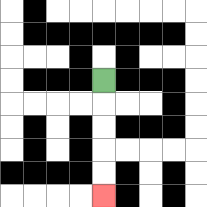{'start': '[4, 3]', 'end': '[4, 8]', 'path_directions': 'D,D,D,D,D', 'path_coordinates': '[[4, 3], [4, 4], [4, 5], [4, 6], [4, 7], [4, 8]]'}